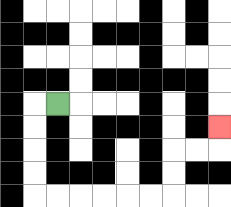{'start': '[2, 4]', 'end': '[9, 5]', 'path_directions': 'L,D,D,D,D,R,R,R,R,R,R,U,U,R,R,U', 'path_coordinates': '[[2, 4], [1, 4], [1, 5], [1, 6], [1, 7], [1, 8], [2, 8], [3, 8], [4, 8], [5, 8], [6, 8], [7, 8], [7, 7], [7, 6], [8, 6], [9, 6], [9, 5]]'}